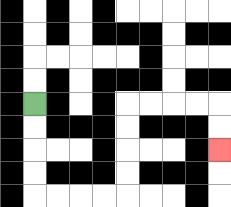{'start': '[1, 4]', 'end': '[9, 6]', 'path_directions': 'D,D,D,D,R,R,R,R,U,U,U,U,R,R,R,R,D,D', 'path_coordinates': '[[1, 4], [1, 5], [1, 6], [1, 7], [1, 8], [2, 8], [3, 8], [4, 8], [5, 8], [5, 7], [5, 6], [5, 5], [5, 4], [6, 4], [7, 4], [8, 4], [9, 4], [9, 5], [9, 6]]'}